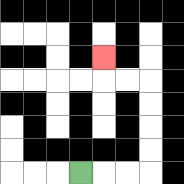{'start': '[3, 7]', 'end': '[4, 2]', 'path_directions': 'R,R,R,U,U,U,U,L,L,U', 'path_coordinates': '[[3, 7], [4, 7], [5, 7], [6, 7], [6, 6], [6, 5], [6, 4], [6, 3], [5, 3], [4, 3], [4, 2]]'}